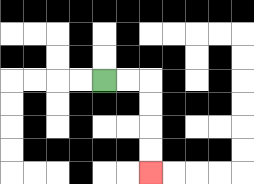{'start': '[4, 3]', 'end': '[6, 7]', 'path_directions': 'R,R,D,D,D,D', 'path_coordinates': '[[4, 3], [5, 3], [6, 3], [6, 4], [6, 5], [6, 6], [6, 7]]'}